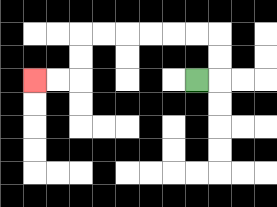{'start': '[8, 3]', 'end': '[1, 3]', 'path_directions': 'R,U,U,L,L,L,L,L,L,D,D,L,L', 'path_coordinates': '[[8, 3], [9, 3], [9, 2], [9, 1], [8, 1], [7, 1], [6, 1], [5, 1], [4, 1], [3, 1], [3, 2], [3, 3], [2, 3], [1, 3]]'}